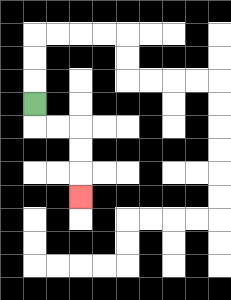{'start': '[1, 4]', 'end': '[3, 8]', 'path_directions': 'D,R,R,D,D,D', 'path_coordinates': '[[1, 4], [1, 5], [2, 5], [3, 5], [3, 6], [3, 7], [3, 8]]'}